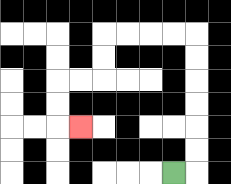{'start': '[7, 7]', 'end': '[3, 5]', 'path_directions': 'R,U,U,U,U,U,U,L,L,L,L,D,D,L,L,D,D,R', 'path_coordinates': '[[7, 7], [8, 7], [8, 6], [8, 5], [8, 4], [8, 3], [8, 2], [8, 1], [7, 1], [6, 1], [5, 1], [4, 1], [4, 2], [4, 3], [3, 3], [2, 3], [2, 4], [2, 5], [3, 5]]'}